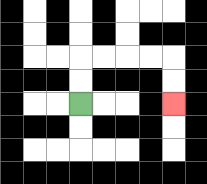{'start': '[3, 4]', 'end': '[7, 4]', 'path_directions': 'U,U,R,R,R,R,D,D', 'path_coordinates': '[[3, 4], [3, 3], [3, 2], [4, 2], [5, 2], [6, 2], [7, 2], [7, 3], [7, 4]]'}